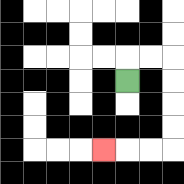{'start': '[5, 3]', 'end': '[4, 6]', 'path_directions': 'U,R,R,D,D,D,D,L,L,L', 'path_coordinates': '[[5, 3], [5, 2], [6, 2], [7, 2], [7, 3], [7, 4], [7, 5], [7, 6], [6, 6], [5, 6], [4, 6]]'}